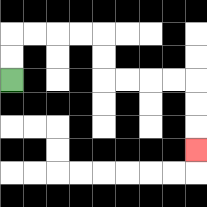{'start': '[0, 3]', 'end': '[8, 6]', 'path_directions': 'U,U,R,R,R,R,D,D,R,R,R,R,D,D,D', 'path_coordinates': '[[0, 3], [0, 2], [0, 1], [1, 1], [2, 1], [3, 1], [4, 1], [4, 2], [4, 3], [5, 3], [6, 3], [7, 3], [8, 3], [8, 4], [8, 5], [8, 6]]'}